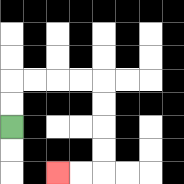{'start': '[0, 5]', 'end': '[2, 7]', 'path_directions': 'U,U,R,R,R,R,D,D,D,D,L,L', 'path_coordinates': '[[0, 5], [0, 4], [0, 3], [1, 3], [2, 3], [3, 3], [4, 3], [4, 4], [4, 5], [4, 6], [4, 7], [3, 7], [2, 7]]'}